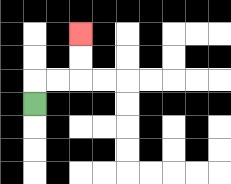{'start': '[1, 4]', 'end': '[3, 1]', 'path_directions': 'U,R,R,U,U', 'path_coordinates': '[[1, 4], [1, 3], [2, 3], [3, 3], [3, 2], [3, 1]]'}